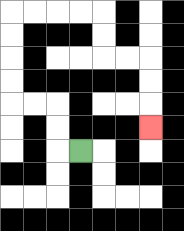{'start': '[3, 6]', 'end': '[6, 5]', 'path_directions': 'L,U,U,L,L,U,U,U,U,R,R,R,R,D,D,R,R,D,D,D', 'path_coordinates': '[[3, 6], [2, 6], [2, 5], [2, 4], [1, 4], [0, 4], [0, 3], [0, 2], [0, 1], [0, 0], [1, 0], [2, 0], [3, 0], [4, 0], [4, 1], [4, 2], [5, 2], [6, 2], [6, 3], [6, 4], [6, 5]]'}